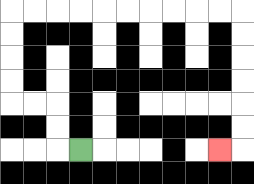{'start': '[3, 6]', 'end': '[9, 6]', 'path_directions': 'L,U,U,L,L,U,U,U,U,R,R,R,R,R,R,R,R,R,R,D,D,D,D,D,D,L', 'path_coordinates': '[[3, 6], [2, 6], [2, 5], [2, 4], [1, 4], [0, 4], [0, 3], [0, 2], [0, 1], [0, 0], [1, 0], [2, 0], [3, 0], [4, 0], [5, 0], [6, 0], [7, 0], [8, 0], [9, 0], [10, 0], [10, 1], [10, 2], [10, 3], [10, 4], [10, 5], [10, 6], [9, 6]]'}